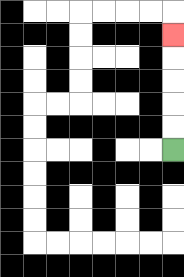{'start': '[7, 6]', 'end': '[7, 1]', 'path_directions': 'U,U,U,U,U', 'path_coordinates': '[[7, 6], [7, 5], [7, 4], [7, 3], [7, 2], [7, 1]]'}